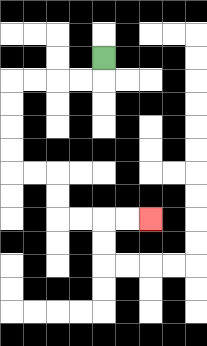{'start': '[4, 2]', 'end': '[6, 9]', 'path_directions': 'D,L,L,L,L,D,D,D,D,R,R,D,D,R,R,R,R', 'path_coordinates': '[[4, 2], [4, 3], [3, 3], [2, 3], [1, 3], [0, 3], [0, 4], [0, 5], [0, 6], [0, 7], [1, 7], [2, 7], [2, 8], [2, 9], [3, 9], [4, 9], [5, 9], [6, 9]]'}